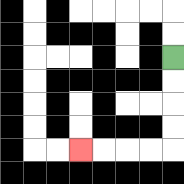{'start': '[7, 2]', 'end': '[3, 6]', 'path_directions': 'D,D,D,D,L,L,L,L', 'path_coordinates': '[[7, 2], [7, 3], [7, 4], [7, 5], [7, 6], [6, 6], [5, 6], [4, 6], [3, 6]]'}